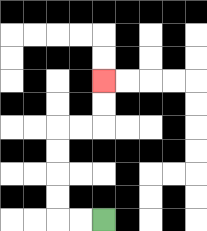{'start': '[4, 9]', 'end': '[4, 3]', 'path_directions': 'L,L,U,U,U,U,R,R,U,U', 'path_coordinates': '[[4, 9], [3, 9], [2, 9], [2, 8], [2, 7], [2, 6], [2, 5], [3, 5], [4, 5], [4, 4], [4, 3]]'}